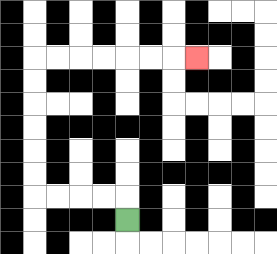{'start': '[5, 9]', 'end': '[8, 2]', 'path_directions': 'U,L,L,L,L,U,U,U,U,U,U,R,R,R,R,R,R,R', 'path_coordinates': '[[5, 9], [5, 8], [4, 8], [3, 8], [2, 8], [1, 8], [1, 7], [1, 6], [1, 5], [1, 4], [1, 3], [1, 2], [2, 2], [3, 2], [4, 2], [5, 2], [6, 2], [7, 2], [8, 2]]'}